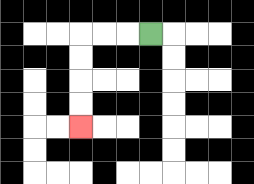{'start': '[6, 1]', 'end': '[3, 5]', 'path_directions': 'L,L,L,D,D,D,D', 'path_coordinates': '[[6, 1], [5, 1], [4, 1], [3, 1], [3, 2], [3, 3], [3, 4], [3, 5]]'}